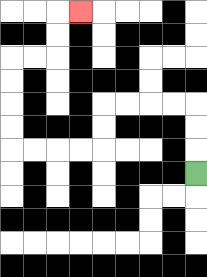{'start': '[8, 7]', 'end': '[3, 0]', 'path_directions': 'U,U,U,L,L,L,L,D,D,L,L,L,L,U,U,U,U,R,R,U,U,R', 'path_coordinates': '[[8, 7], [8, 6], [8, 5], [8, 4], [7, 4], [6, 4], [5, 4], [4, 4], [4, 5], [4, 6], [3, 6], [2, 6], [1, 6], [0, 6], [0, 5], [0, 4], [0, 3], [0, 2], [1, 2], [2, 2], [2, 1], [2, 0], [3, 0]]'}